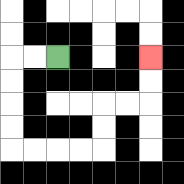{'start': '[2, 2]', 'end': '[6, 2]', 'path_directions': 'L,L,D,D,D,D,R,R,R,R,U,U,R,R,U,U', 'path_coordinates': '[[2, 2], [1, 2], [0, 2], [0, 3], [0, 4], [0, 5], [0, 6], [1, 6], [2, 6], [3, 6], [4, 6], [4, 5], [4, 4], [5, 4], [6, 4], [6, 3], [6, 2]]'}